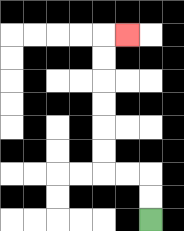{'start': '[6, 9]', 'end': '[5, 1]', 'path_directions': 'U,U,L,L,U,U,U,U,U,U,R', 'path_coordinates': '[[6, 9], [6, 8], [6, 7], [5, 7], [4, 7], [4, 6], [4, 5], [4, 4], [4, 3], [4, 2], [4, 1], [5, 1]]'}